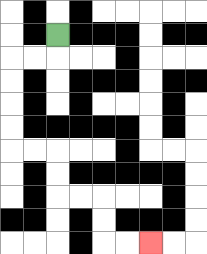{'start': '[2, 1]', 'end': '[6, 10]', 'path_directions': 'D,L,L,D,D,D,D,R,R,D,D,R,R,D,D,R,R', 'path_coordinates': '[[2, 1], [2, 2], [1, 2], [0, 2], [0, 3], [0, 4], [0, 5], [0, 6], [1, 6], [2, 6], [2, 7], [2, 8], [3, 8], [4, 8], [4, 9], [4, 10], [5, 10], [6, 10]]'}